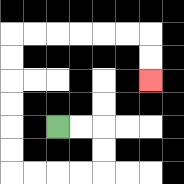{'start': '[2, 5]', 'end': '[6, 3]', 'path_directions': 'R,R,D,D,L,L,L,L,U,U,U,U,U,U,R,R,R,R,R,R,D,D', 'path_coordinates': '[[2, 5], [3, 5], [4, 5], [4, 6], [4, 7], [3, 7], [2, 7], [1, 7], [0, 7], [0, 6], [0, 5], [0, 4], [0, 3], [0, 2], [0, 1], [1, 1], [2, 1], [3, 1], [4, 1], [5, 1], [6, 1], [6, 2], [6, 3]]'}